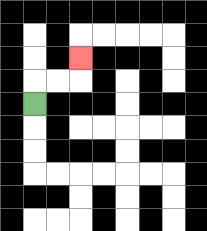{'start': '[1, 4]', 'end': '[3, 2]', 'path_directions': 'U,R,R,U', 'path_coordinates': '[[1, 4], [1, 3], [2, 3], [3, 3], [3, 2]]'}